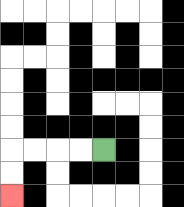{'start': '[4, 6]', 'end': '[0, 8]', 'path_directions': 'L,L,L,L,D,D', 'path_coordinates': '[[4, 6], [3, 6], [2, 6], [1, 6], [0, 6], [0, 7], [0, 8]]'}